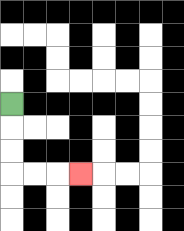{'start': '[0, 4]', 'end': '[3, 7]', 'path_directions': 'D,D,D,R,R,R', 'path_coordinates': '[[0, 4], [0, 5], [0, 6], [0, 7], [1, 7], [2, 7], [3, 7]]'}